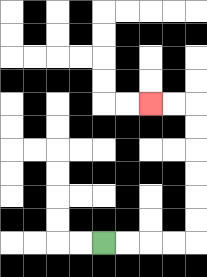{'start': '[4, 10]', 'end': '[6, 4]', 'path_directions': 'R,R,R,R,U,U,U,U,U,U,L,L', 'path_coordinates': '[[4, 10], [5, 10], [6, 10], [7, 10], [8, 10], [8, 9], [8, 8], [8, 7], [8, 6], [8, 5], [8, 4], [7, 4], [6, 4]]'}